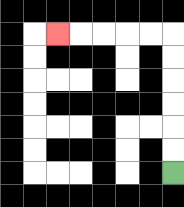{'start': '[7, 7]', 'end': '[2, 1]', 'path_directions': 'U,U,U,U,U,U,L,L,L,L,L', 'path_coordinates': '[[7, 7], [7, 6], [7, 5], [7, 4], [7, 3], [7, 2], [7, 1], [6, 1], [5, 1], [4, 1], [3, 1], [2, 1]]'}